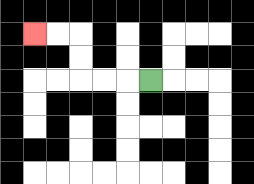{'start': '[6, 3]', 'end': '[1, 1]', 'path_directions': 'L,L,L,U,U,L,L', 'path_coordinates': '[[6, 3], [5, 3], [4, 3], [3, 3], [3, 2], [3, 1], [2, 1], [1, 1]]'}